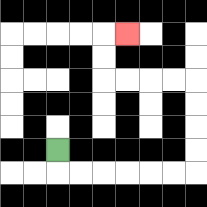{'start': '[2, 6]', 'end': '[5, 1]', 'path_directions': 'D,R,R,R,R,R,R,U,U,U,U,L,L,L,L,U,U,R', 'path_coordinates': '[[2, 6], [2, 7], [3, 7], [4, 7], [5, 7], [6, 7], [7, 7], [8, 7], [8, 6], [8, 5], [8, 4], [8, 3], [7, 3], [6, 3], [5, 3], [4, 3], [4, 2], [4, 1], [5, 1]]'}